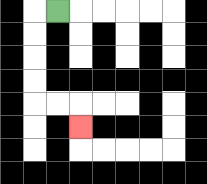{'start': '[2, 0]', 'end': '[3, 5]', 'path_directions': 'L,D,D,D,D,R,R,D', 'path_coordinates': '[[2, 0], [1, 0], [1, 1], [1, 2], [1, 3], [1, 4], [2, 4], [3, 4], [3, 5]]'}